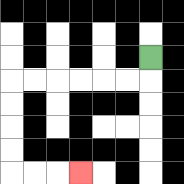{'start': '[6, 2]', 'end': '[3, 7]', 'path_directions': 'D,L,L,L,L,L,L,D,D,D,D,R,R,R', 'path_coordinates': '[[6, 2], [6, 3], [5, 3], [4, 3], [3, 3], [2, 3], [1, 3], [0, 3], [0, 4], [0, 5], [0, 6], [0, 7], [1, 7], [2, 7], [3, 7]]'}